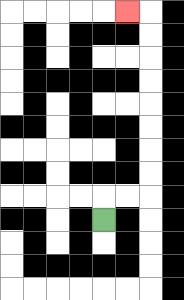{'start': '[4, 9]', 'end': '[5, 0]', 'path_directions': 'U,R,R,U,U,U,U,U,U,U,U,L', 'path_coordinates': '[[4, 9], [4, 8], [5, 8], [6, 8], [6, 7], [6, 6], [6, 5], [6, 4], [6, 3], [6, 2], [6, 1], [6, 0], [5, 0]]'}